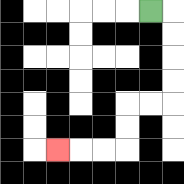{'start': '[6, 0]', 'end': '[2, 6]', 'path_directions': 'R,D,D,D,D,L,L,D,D,L,L,L', 'path_coordinates': '[[6, 0], [7, 0], [7, 1], [7, 2], [7, 3], [7, 4], [6, 4], [5, 4], [5, 5], [5, 6], [4, 6], [3, 6], [2, 6]]'}